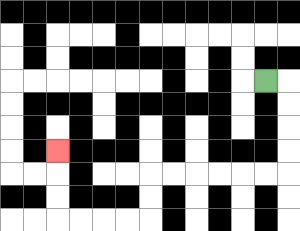{'start': '[11, 3]', 'end': '[2, 6]', 'path_directions': 'R,D,D,D,D,L,L,L,L,L,L,D,D,L,L,L,L,U,U,U', 'path_coordinates': '[[11, 3], [12, 3], [12, 4], [12, 5], [12, 6], [12, 7], [11, 7], [10, 7], [9, 7], [8, 7], [7, 7], [6, 7], [6, 8], [6, 9], [5, 9], [4, 9], [3, 9], [2, 9], [2, 8], [2, 7], [2, 6]]'}